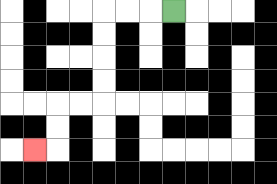{'start': '[7, 0]', 'end': '[1, 6]', 'path_directions': 'L,L,L,D,D,D,D,L,L,D,D,L', 'path_coordinates': '[[7, 0], [6, 0], [5, 0], [4, 0], [4, 1], [4, 2], [4, 3], [4, 4], [3, 4], [2, 4], [2, 5], [2, 6], [1, 6]]'}